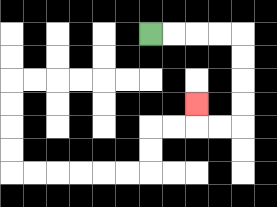{'start': '[6, 1]', 'end': '[8, 4]', 'path_directions': 'R,R,R,R,D,D,D,D,L,L,U', 'path_coordinates': '[[6, 1], [7, 1], [8, 1], [9, 1], [10, 1], [10, 2], [10, 3], [10, 4], [10, 5], [9, 5], [8, 5], [8, 4]]'}